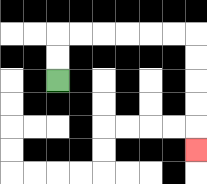{'start': '[2, 3]', 'end': '[8, 6]', 'path_directions': 'U,U,R,R,R,R,R,R,D,D,D,D,D', 'path_coordinates': '[[2, 3], [2, 2], [2, 1], [3, 1], [4, 1], [5, 1], [6, 1], [7, 1], [8, 1], [8, 2], [8, 3], [8, 4], [8, 5], [8, 6]]'}